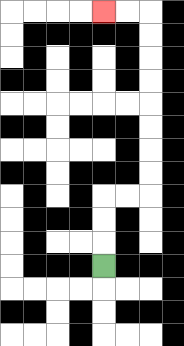{'start': '[4, 11]', 'end': '[4, 0]', 'path_directions': 'U,U,U,R,R,U,U,U,U,U,U,U,U,L,L', 'path_coordinates': '[[4, 11], [4, 10], [4, 9], [4, 8], [5, 8], [6, 8], [6, 7], [6, 6], [6, 5], [6, 4], [6, 3], [6, 2], [6, 1], [6, 0], [5, 0], [4, 0]]'}